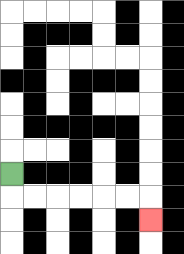{'start': '[0, 7]', 'end': '[6, 9]', 'path_directions': 'D,R,R,R,R,R,R,D', 'path_coordinates': '[[0, 7], [0, 8], [1, 8], [2, 8], [3, 8], [4, 8], [5, 8], [6, 8], [6, 9]]'}